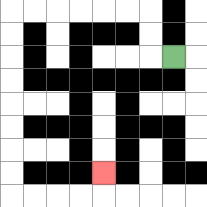{'start': '[7, 2]', 'end': '[4, 7]', 'path_directions': 'L,U,U,L,L,L,L,L,L,D,D,D,D,D,D,D,D,R,R,R,R,U', 'path_coordinates': '[[7, 2], [6, 2], [6, 1], [6, 0], [5, 0], [4, 0], [3, 0], [2, 0], [1, 0], [0, 0], [0, 1], [0, 2], [0, 3], [0, 4], [0, 5], [0, 6], [0, 7], [0, 8], [1, 8], [2, 8], [3, 8], [4, 8], [4, 7]]'}